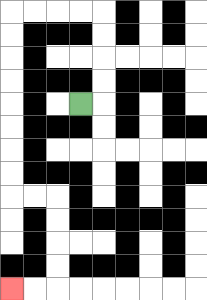{'start': '[3, 4]', 'end': '[0, 12]', 'path_directions': 'R,U,U,U,U,L,L,L,L,D,D,D,D,D,D,D,D,R,R,D,D,D,D,L,L', 'path_coordinates': '[[3, 4], [4, 4], [4, 3], [4, 2], [4, 1], [4, 0], [3, 0], [2, 0], [1, 0], [0, 0], [0, 1], [0, 2], [0, 3], [0, 4], [0, 5], [0, 6], [0, 7], [0, 8], [1, 8], [2, 8], [2, 9], [2, 10], [2, 11], [2, 12], [1, 12], [0, 12]]'}